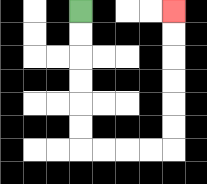{'start': '[3, 0]', 'end': '[7, 0]', 'path_directions': 'D,D,D,D,D,D,R,R,R,R,U,U,U,U,U,U', 'path_coordinates': '[[3, 0], [3, 1], [3, 2], [3, 3], [3, 4], [3, 5], [3, 6], [4, 6], [5, 6], [6, 6], [7, 6], [7, 5], [7, 4], [7, 3], [7, 2], [7, 1], [7, 0]]'}